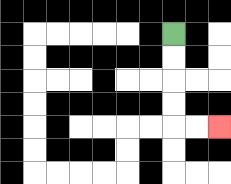{'start': '[7, 1]', 'end': '[9, 5]', 'path_directions': 'D,D,D,D,R,R', 'path_coordinates': '[[7, 1], [7, 2], [7, 3], [7, 4], [7, 5], [8, 5], [9, 5]]'}